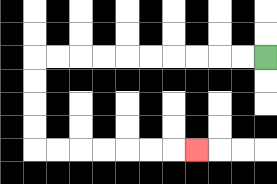{'start': '[11, 2]', 'end': '[8, 6]', 'path_directions': 'L,L,L,L,L,L,L,L,L,L,D,D,D,D,R,R,R,R,R,R,R', 'path_coordinates': '[[11, 2], [10, 2], [9, 2], [8, 2], [7, 2], [6, 2], [5, 2], [4, 2], [3, 2], [2, 2], [1, 2], [1, 3], [1, 4], [1, 5], [1, 6], [2, 6], [3, 6], [4, 6], [5, 6], [6, 6], [7, 6], [8, 6]]'}